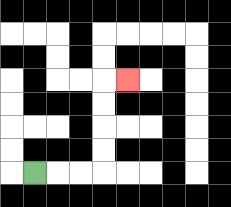{'start': '[1, 7]', 'end': '[5, 3]', 'path_directions': 'R,R,R,U,U,U,U,R', 'path_coordinates': '[[1, 7], [2, 7], [3, 7], [4, 7], [4, 6], [4, 5], [4, 4], [4, 3], [5, 3]]'}